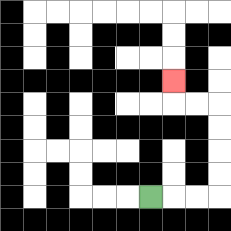{'start': '[6, 8]', 'end': '[7, 3]', 'path_directions': 'R,R,R,U,U,U,U,L,L,U', 'path_coordinates': '[[6, 8], [7, 8], [8, 8], [9, 8], [9, 7], [9, 6], [9, 5], [9, 4], [8, 4], [7, 4], [7, 3]]'}